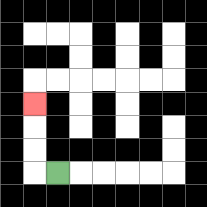{'start': '[2, 7]', 'end': '[1, 4]', 'path_directions': 'L,U,U,U', 'path_coordinates': '[[2, 7], [1, 7], [1, 6], [1, 5], [1, 4]]'}